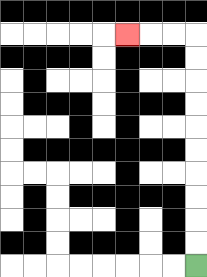{'start': '[8, 11]', 'end': '[5, 1]', 'path_directions': 'U,U,U,U,U,U,U,U,U,U,L,L,L', 'path_coordinates': '[[8, 11], [8, 10], [8, 9], [8, 8], [8, 7], [8, 6], [8, 5], [8, 4], [8, 3], [8, 2], [8, 1], [7, 1], [6, 1], [5, 1]]'}